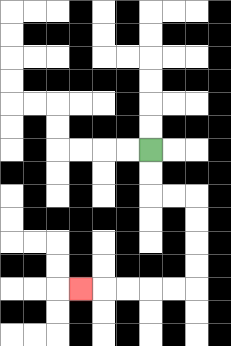{'start': '[6, 6]', 'end': '[3, 12]', 'path_directions': 'D,D,R,R,D,D,D,D,L,L,L,L,L', 'path_coordinates': '[[6, 6], [6, 7], [6, 8], [7, 8], [8, 8], [8, 9], [8, 10], [8, 11], [8, 12], [7, 12], [6, 12], [5, 12], [4, 12], [3, 12]]'}